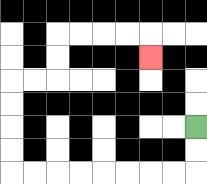{'start': '[8, 5]', 'end': '[6, 2]', 'path_directions': 'D,D,L,L,L,L,L,L,L,L,U,U,U,U,R,R,U,U,R,R,R,R,D', 'path_coordinates': '[[8, 5], [8, 6], [8, 7], [7, 7], [6, 7], [5, 7], [4, 7], [3, 7], [2, 7], [1, 7], [0, 7], [0, 6], [0, 5], [0, 4], [0, 3], [1, 3], [2, 3], [2, 2], [2, 1], [3, 1], [4, 1], [5, 1], [6, 1], [6, 2]]'}